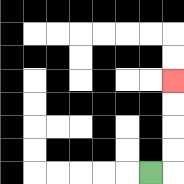{'start': '[6, 7]', 'end': '[7, 3]', 'path_directions': 'R,U,U,U,U', 'path_coordinates': '[[6, 7], [7, 7], [7, 6], [7, 5], [7, 4], [7, 3]]'}